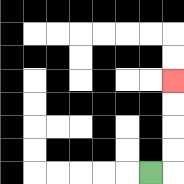{'start': '[6, 7]', 'end': '[7, 3]', 'path_directions': 'R,U,U,U,U', 'path_coordinates': '[[6, 7], [7, 7], [7, 6], [7, 5], [7, 4], [7, 3]]'}